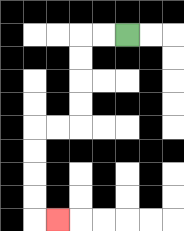{'start': '[5, 1]', 'end': '[2, 9]', 'path_directions': 'L,L,D,D,D,D,L,L,D,D,D,D,R', 'path_coordinates': '[[5, 1], [4, 1], [3, 1], [3, 2], [3, 3], [3, 4], [3, 5], [2, 5], [1, 5], [1, 6], [1, 7], [1, 8], [1, 9], [2, 9]]'}